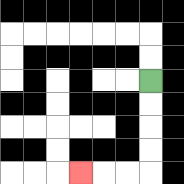{'start': '[6, 3]', 'end': '[3, 7]', 'path_directions': 'D,D,D,D,L,L,L', 'path_coordinates': '[[6, 3], [6, 4], [6, 5], [6, 6], [6, 7], [5, 7], [4, 7], [3, 7]]'}